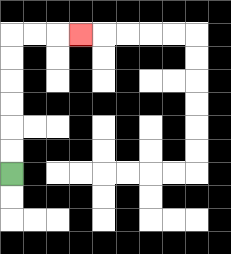{'start': '[0, 7]', 'end': '[3, 1]', 'path_directions': 'U,U,U,U,U,U,R,R,R', 'path_coordinates': '[[0, 7], [0, 6], [0, 5], [0, 4], [0, 3], [0, 2], [0, 1], [1, 1], [2, 1], [3, 1]]'}